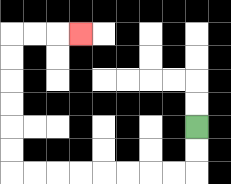{'start': '[8, 5]', 'end': '[3, 1]', 'path_directions': 'D,D,L,L,L,L,L,L,L,L,U,U,U,U,U,U,R,R,R', 'path_coordinates': '[[8, 5], [8, 6], [8, 7], [7, 7], [6, 7], [5, 7], [4, 7], [3, 7], [2, 7], [1, 7], [0, 7], [0, 6], [0, 5], [0, 4], [0, 3], [0, 2], [0, 1], [1, 1], [2, 1], [3, 1]]'}